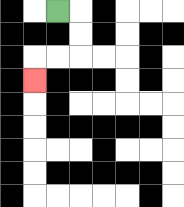{'start': '[2, 0]', 'end': '[1, 3]', 'path_directions': 'R,D,D,L,L,D', 'path_coordinates': '[[2, 0], [3, 0], [3, 1], [3, 2], [2, 2], [1, 2], [1, 3]]'}